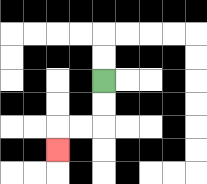{'start': '[4, 3]', 'end': '[2, 6]', 'path_directions': 'D,D,L,L,D', 'path_coordinates': '[[4, 3], [4, 4], [4, 5], [3, 5], [2, 5], [2, 6]]'}